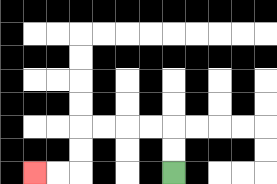{'start': '[7, 7]', 'end': '[1, 7]', 'path_directions': 'U,U,L,L,L,L,D,D,L,L', 'path_coordinates': '[[7, 7], [7, 6], [7, 5], [6, 5], [5, 5], [4, 5], [3, 5], [3, 6], [3, 7], [2, 7], [1, 7]]'}